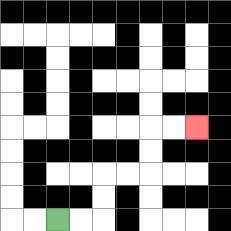{'start': '[2, 9]', 'end': '[8, 5]', 'path_directions': 'R,R,U,U,R,R,U,U,R,R', 'path_coordinates': '[[2, 9], [3, 9], [4, 9], [4, 8], [4, 7], [5, 7], [6, 7], [6, 6], [6, 5], [7, 5], [8, 5]]'}